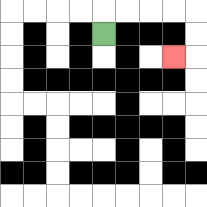{'start': '[4, 1]', 'end': '[7, 2]', 'path_directions': 'U,R,R,R,R,D,D,L', 'path_coordinates': '[[4, 1], [4, 0], [5, 0], [6, 0], [7, 0], [8, 0], [8, 1], [8, 2], [7, 2]]'}